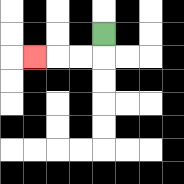{'start': '[4, 1]', 'end': '[1, 2]', 'path_directions': 'D,L,L,L', 'path_coordinates': '[[4, 1], [4, 2], [3, 2], [2, 2], [1, 2]]'}